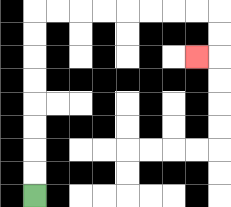{'start': '[1, 8]', 'end': '[8, 2]', 'path_directions': 'U,U,U,U,U,U,U,U,R,R,R,R,R,R,R,R,D,D,L', 'path_coordinates': '[[1, 8], [1, 7], [1, 6], [1, 5], [1, 4], [1, 3], [1, 2], [1, 1], [1, 0], [2, 0], [3, 0], [4, 0], [5, 0], [6, 0], [7, 0], [8, 0], [9, 0], [9, 1], [9, 2], [8, 2]]'}